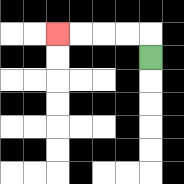{'start': '[6, 2]', 'end': '[2, 1]', 'path_directions': 'U,L,L,L,L', 'path_coordinates': '[[6, 2], [6, 1], [5, 1], [4, 1], [3, 1], [2, 1]]'}